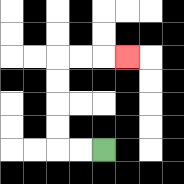{'start': '[4, 6]', 'end': '[5, 2]', 'path_directions': 'L,L,U,U,U,U,R,R,R', 'path_coordinates': '[[4, 6], [3, 6], [2, 6], [2, 5], [2, 4], [2, 3], [2, 2], [3, 2], [4, 2], [5, 2]]'}